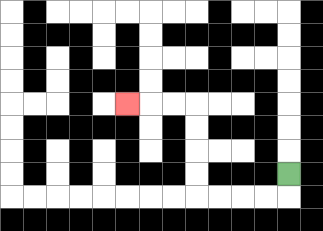{'start': '[12, 7]', 'end': '[5, 4]', 'path_directions': 'D,L,L,L,L,U,U,U,U,L,L,L', 'path_coordinates': '[[12, 7], [12, 8], [11, 8], [10, 8], [9, 8], [8, 8], [8, 7], [8, 6], [8, 5], [8, 4], [7, 4], [6, 4], [5, 4]]'}